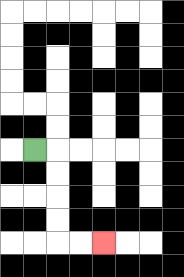{'start': '[1, 6]', 'end': '[4, 10]', 'path_directions': 'R,D,D,D,D,R,R', 'path_coordinates': '[[1, 6], [2, 6], [2, 7], [2, 8], [2, 9], [2, 10], [3, 10], [4, 10]]'}